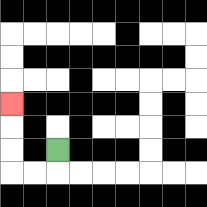{'start': '[2, 6]', 'end': '[0, 4]', 'path_directions': 'D,L,L,U,U,U', 'path_coordinates': '[[2, 6], [2, 7], [1, 7], [0, 7], [0, 6], [0, 5], [0, 4]]'}